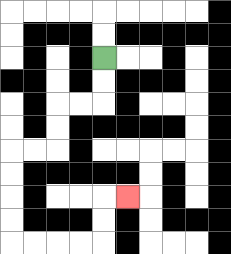{'start': '[4, 2]', 'end': '[5, 8]', 'path_directions': 'D,D,L,L,D,D,L,L,D,D,D,D,R,R,R,R,U,U,R', 'path_coordinates': '[[4, 2], [4, 3], [4, 4], [3, 4], [2, 4], [2, 5], [2, 6], [1, 6], [0, 6], [0, 7], [0, 8], [0, 9], [0, 10], [1, 10], [2, 10], [3, 10], [4, 10], [4, 9], [4, 8], [5, 8]]'}